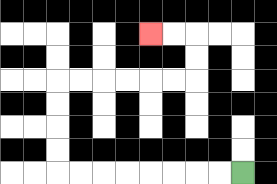{'start': '[10, 7]', 'end': '[6, 1]', 'path_directions': 'L,L,L,L,L,L,L,L,U,U,U,U,R,R,R,R,R,R,U,U,L,L', 'path_coordinates': '[[10, 7], [9, 7], [8, 7], [7, 7], [6, 7], [5, 7], [4, 7], [3, 7], [2, 7], [2, 6], [2, 5], [2, 4], [2, 3], [3, 3], [4, 3], [5, 3], [6, 3], [7, 3], [8, 3], [8, 2], [8, 1], [7, 1], [6, 1]]'}